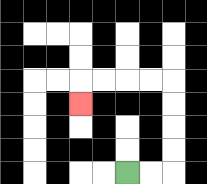{'start': '[5, 7]', 'end': '[3, 4]', 'path_directions': 'R,R,U,U,U,U,L,L,L,L,D', 'path_coordinates': '[[5, 7], [6, 7], [7, 7], [7, 6], [7, 5], [7, 4], [7, 3], [6, 3], [5, 3], [4, 3], [3, 3], [3, 4]]'}